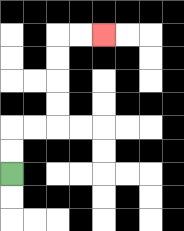{'start': '[0, 7]', 'end': '[4, 1]', 'path_directions': 'U,U,R,R,U,U,U,U,R,R', 'path_coordinates': '[[0, 7], [0, 6], [0, 5], [1, 5], [2, 5], [2, 4], [2, 3], [2, 2], [2, 1], [3, 1], [4, 1]]'}